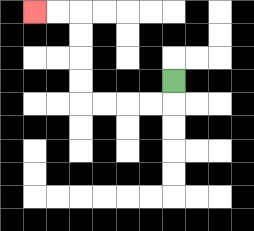{'start': '[7, 3]', 'end': '[1, 0]', 'path_directions': 'D,L,L,L,L,U,U,U,U,L,L', 'path_coordinates': '[[7, 3], [7, 4], [6, 4], [5, 4], [4, 4], [3, 4], [3, 3], [3, 2], [3, 1], [3, 0], [2, 0], [1, 0]]'}